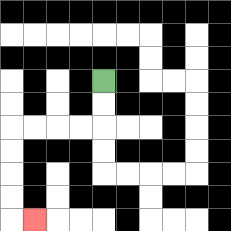{'start': '[4, 3]', 'end': '[1, 9]', 'path_directions': 'D,D,L,L,L,L,D,D,D,D,R', 'path_coordinates': '[[4, 3], [4, 4], [4, 5], [3, 5], [2, 5], [1, 5], [0, 5], [0, 6], [0, 7], [0, 8], [0, 9], [1, 9]]'}